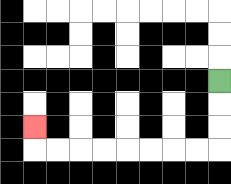{'start': '[9, 3]', 'end': '[1, 5]', 'path_directions': 'D,D,D,L,L,L,L,L,L,L,L,U', 'path_coordinates': '[[9, 3], [9, 4], [9, 5], [9, 6], [8, 6], [7, 6], [6, 6], [5, 6], [4, 6], [3, 6], [2, 6], [1, 6], [1, 5]]'}